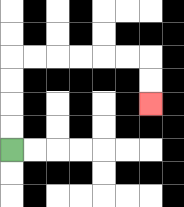{'start': '[0, 6]', 'end': '[6, 4]', 'path_directions': 'U,U,U,U,R,R,R,R,R,R,D,D', 'path_coordinates': '[[0, 6], [0, 5], [0, 4], [0, 3], [0, 2], [1, 2], [2, 2], [3, 2], [4, 2], [5, 2], [6, 2], [6, 3], [6, 4]]'}